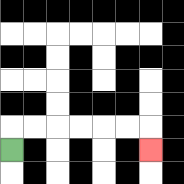{'start': '[0, 6]', 'end': '[6, 6]', 'path_directions': 'U,R,R,R,R,R,R,D', 'path_coordinates': '[[0, 6], [0, 5], [1, 5], [2, 5], [3, 5], [4, 5], [5, 5], [6, 5], [6, 6]]'}